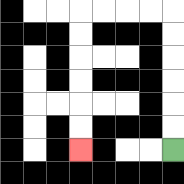{'start': '[7, 6]', 'end': '[3, 6]', 'path_directions': 'U,U,U,U,U,U,L,L,L,L,D,D,D,D,D,D', 'path_coordinates': '[[7, 6], [7, 5], [7, 4], [7, 3], [7, 2], [7, 1], [7, 0], [6, 0], [5, 0], [4, 0], [3, 0], [3, 1], [3, 2], [3, 3], [3, 4], [3, 5], [3, 6]]'}